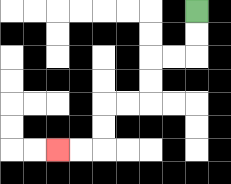{'start': '[8, 0]', 'end': '[2, 6]', 'path_directions': 'D,D,L,L,D,D,L,L,D,D,L,L', 'path_coordinates': '[[8, 0], [8, 1], [8, 2], [7, 2], [6, 2], [6, 3], [6, 4], [5, 4], [4, 4], [4, 5], [4, 6], [3, 6], [2, 6]]'}